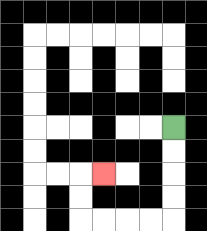{'start': '[7, 5]', 'end': '[4, 7]', 'path_directions': 'D,D,D,D,L,L,L,L,U,U,R', 'path_coordinates': '[[7, 5], [7, 6], [7, 7], [7, 8], [7, 9], [6, 9], [5, 9], [4, 9], [3, 9], [3, 8], [3, 7], [4, 7]]'}